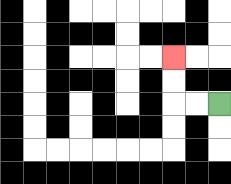{'start': '[9, 4]', 'end': '[7, 2]', 'path_directions': 'L,L,U,U', 'path_coordinates': '[[9, 4], [8, 4], [7, 4], [7, 3], [7, 2]]'}